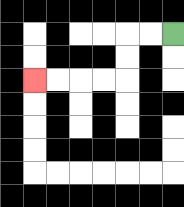{'start': '[7, 1]', 'end': '[1, 3]', 'path_directions': 'L,L,D,D,L,L,L,L', 'path_coordinates': '[[7, 1], [6, 1], [5, 1], [5, 2], [5, 3], [4, 3], [3, 3], [2, 3], [1, 3]]'}